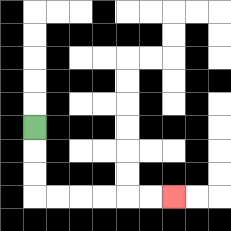{'start': '[1, 5]', 'end': '[7, 8]', 'path_directions': 'D,D,D,R,R,R,R,R,R', 'path_coordinates': '[[1, 5], [1, 6], [1, 7], [1, 8], [2, 8], [3, 8], [4, 8], [5, 8], [6, 8], [7, 8]]'}